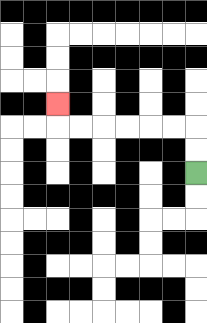{'start': '[8, 7]', 'end': '[2, 4]', 'path_directions': 'U,U,L,L,L,L,L,L,U', 'path_coordinates': '[[8, 7], [8, 6], [8, 5], [7, 5], [6, 5], [5, 5], [4, 5], [3, 5], [2, 5], [2, 4]]'}